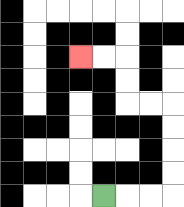{'start': '[4, 8]', 'end': '[3, 2]', 'path_directions': 'R,R,R,U,U,U,U,L,L,U,U,L,L', 'path_coordinates': '[[4, 8], [5, 8], [6, 8], [7, 8], [7, 7], [7, 6], [7, 5], [7, 4], [6, 4], [5, 4], [5, 3], [5, 2], [4, 2], [3, 2]]'}